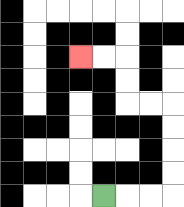{'start': '[4, 8]', 'end': '[3, 2]', 'path_directions': 'R,R,R,U,U,U,U,L,L,U,U,L,L', 'path_coordinates': '[[4, 8], [5, 8], [6, 8], [7, 8], [7, 7], [7, 6], [7, 5], [7, 4], [6, 4], [5, 4], [5, 3], [5, 2], [4, 2], [3, 2]]'}